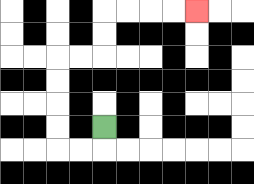{'start': '[4, 5]', 'end': '[8, 0]', 'path_directions': 'D,L,L,U,U,U,U,R,R,U,U,R,R,R,R', 'path_coordinates': '[[4, 5], [4, 6], [3, 6], [2, 6], [2, 5], [2, 4], [2, 3], [2, 2], [3, 2], [4, 2], [4, 1], [4, 0], [5, 0], [6, 0], [7, 0], [8, 0]]'}